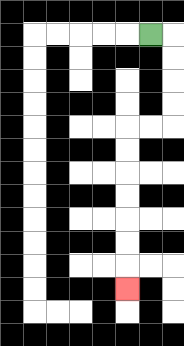{'start': '[6, 1]', 'end': '[5, 12]', 'path_directions': 'R,D,D,D,D,L,L,D,D,D,D,D,D,D', 'path_coordinates': '[[6, 1], [7, 1], [7, 2], [7, 3], [7, 4], [7, 5], [6, 5], [5, 5], [5, 6], [5, 7], [5, 8], [5, 9], [5, 10], [5, 11], [5, 12]]'}